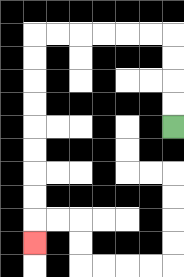{'start': '[7, 5]', 'end': '[1, 10]', 'path_directions': 'U,U,U,U,L,L,L,L,L,L,D,D,D,D,D,D,D,D,D', 'path_coordinates': '[[7, 5], [7, 4], [7, 3], [7, 2], [7, 1], [6, 1], [5, 1], [4, 1], [3, 1], [2, 1], [1, 1], [1, 2], [1, 3], [1, 4], [1, 5], [1, 6], [1, 7], [1, 8], [1, 9], [1, 10]]'}